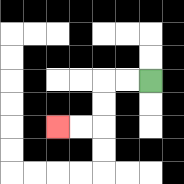{'start': '[6, 3]', 'end': '[2, 5]', 'path_directions': 'L,L,D,D,L,L', 'path_coordinates': '[[6, 3], [5, 3], [4, 3], [4, 4], [4, 5], [3, 5], [2, 5]]'}